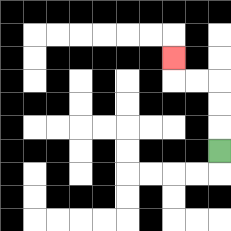{'start': '[9, 6]', 'end': '[7, 2]', 'path_directions': 'U,U,U,L,L,U', 'path_coordinates': '[[9, 6], [9, 5], [9, 4], [9, 3], [8, 3], [7, 3], [7, 2]]'}